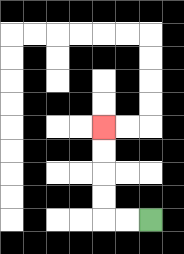{'start': '[6, 9]', 'end': '[4, 5]', 'path_directions': 'L,L,U,U,U,U', 'path_coordinates': '[[6, 9], [5, 9], [4, 9], [4, 8], [4, 7], [4, 6], [4, 5]]'}